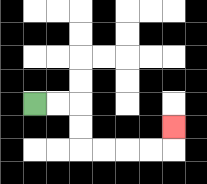{'start': '[1, 4]', 'end': '[7, 5]', 'path_directions': 'R,R,D,D,R,R,R,R,U', 'path_coordinates': '[[1, 4], [2, 4], [3, 4], [3, 5], [3, 6], [4, 6], [5, 6], [6, 6], [7, 6], [7, 5]]'}